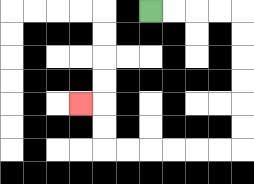{'start': '[6, 0]', 'end': '[3, 4]', 'path_directions': 'R,R,R,R,D,D,D,D,D,D,L,L,L,L,L,L,U,U,L', 'path_coordinates': '[[6, 0], [7, 0], [8, 0], [9, 0], [10, 0], [10, 1], [10, 2], [10, 3], [10, 4], [10, 5], [10, 6], [9, 6], [8, 6], [7, 6], [6, 6], [5, 6], [4, 6], [4, 5], [4, 4], [3, 4]]'}